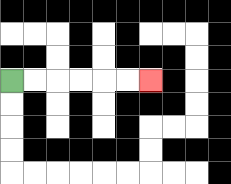{'start': '[0, 3]', 'end': '[6, 3]', 'path_directions': 'R,R,R,R,R,R', 'path_coordinates': '[[0, 3], [1, 3], [2, 3], [3, 3], [4, 3], [5, 3], [6, 3]]'}